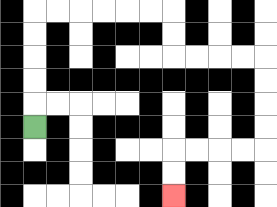{'start': '[1, 5]', 'end': '[7, 8]', 'path_directions': 'U,U,U,U,U,R,R,R,R,R,R,D,D,R,R,R,R,D,D,D,D,L,L,L,L,D,D', 'path_coordinates': '[[1, 5], [1, 4], [1, 3], [1, 2], [1, 1], [1, 0], [2, 0], [3, 0], [4, 0], [5, 0], [6, 0], [7, 0], [7, 1], [7, 2], [8, 2], [9, 2], [10, 2], [11, 2], [11, 3], [11, 4], [11, 5], [11, 6], [10, 6], [9, 6], [8, 6], [7, 6], [7, 7], [7, 8]]'}